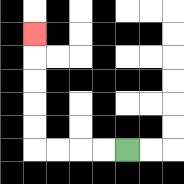{'start': '[5, 6]', 'end': '[1, 1]', 'path_directions': 'L,L,L,L,U,U,U,U,U', 'path_coordinates': '[[5, 6], [4, 6], [3, 6], [2, 6], [1, 6], [1, 5], [1, 4], [1, 3], [1, 2], [1, 1]]'}